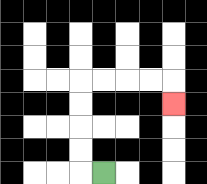{'start': '[4, 7]', 'end': '[7, 4]', 'path_directions': 'L,U,U,U,U,R,R,R,R,D', 'path_coordinates': '[[4, 7], [3, 7], [3, 6], [3, 5], [3, 4], [3, 3], [4, 3], [5, 3], [6, 3], [7, 3], [7, 4]]'}